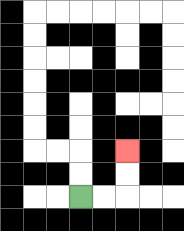{'start': '[3, 8]', 'end': '[5, 6]', 'path_directions': 'R,R,U,U', 'path_coordinates': '[[3, 8], [4, 8], [5, 8], [5, 7], [5, 6]]'}